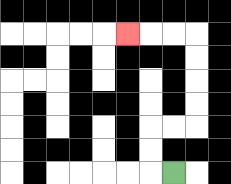{'start': '[7, 7]', 'end': '[5, 1]', 'path_directions': 'L,U,U,R,R,U,U,U,U,L,L,L', 'path_coordinates': '[[7, 7], [6, 7], [6, 6], [6, 5], [7, 5], [8, 5], [8, 4], [8, 3], [8, 2], [8, 1], [7, 1], [6, 1], [5, 1]]'}